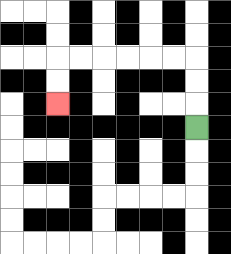{'start': '[8, 5]', 'end': '[2, 4]', 'path_directions': 'U,U,U,L,L,L,L,L,L,D,D', 'path_coordinates': '[[8, 5], [8, 4], [8, 3], [8, 2], [7, 2], [6, 2], [5, 2], [4, 2], [3, 2], [2, 2], [2, 3], [2, 4]]'}